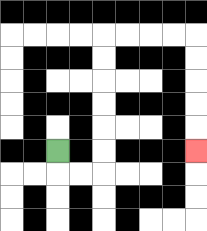{'start': '[2, 6]', 'end': '[8, 6]', 'path_directions': 'D,R,R,U,U,U,U,U,U,R,R,R,R,D,D,D,D,D', 'path_coordinates': '[[2, 6], [2, 7], [3, 7], [4, 7], [4, 6], [4, 5], [4, 4], [4, 3], [4, 2], [4, 1], [5, 1], [6, 1], [7, 1], [8, 1], [8, 2], [8, 3], [8, 4], [8, 5], [8, 6]]'}